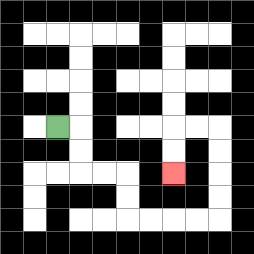{'start': '[2, 5]', 'end': '[7, 7]', 'path_directions': 'R,D,D,R,R,D,D,R,R,R,R,U,U,U,U,L,L,D,D', 'path_coordinates': '[[2, 5], [3, 5], [3, 6], [3, 7], [4, 7], [5, 7], [5, 8], [5, 9], [6, 9], [7, 9], [8, 9], [9, 9], [9, 8], [9, 7], [9, 6], [9, 5], [8, 5], [7, 5], [7, 6], [7, 7]]'}